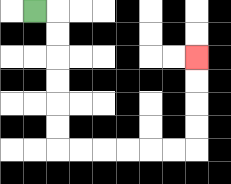{'start': '[1, 0]', 'end': '[8, 2]', 'path_directions': 'R,D,D,D,D,D,D,R,R,R,R,R,R,U,U,U,U', 'path_coordinates': '[[1, 0], [2, 0], [2, 1], [2, 2], [2, 3], [2, 4], [2, 5], [2, 6], [3, 6], [4, 6], [5, 6], [6, 6], [7, 6], [8, 6], [8, 5], [8, 4], [8, 3], [8, 2]]'}